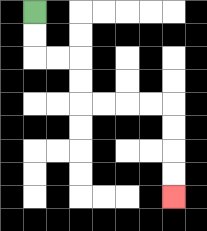{'start': '[1, 0]', 'end': '[7, 8]', 'path_directions': 'D,D,R,R,D,D,R,R,R,R,D,D,D,D', 'path_coordinates': '[[1, 0], [1, 1], [1, 2], [2, 2], [3, 2], [3, 3], [3, 4], [4, 4], [5, 4], [6, 4], [7, 4], [7, 5], [7, 6], [7, 7], [7, 8]]'}